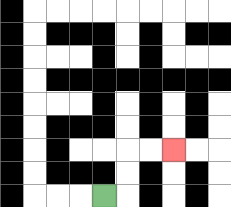{'start': '[4, 8]', 'end': '[7, 6]', 'path_directions': 'R,U,U,R,R', 'path_coordinates': '[[4, 8], [5, 8], [5, 7], [5, 6], [6, 6], [7, 6]]'}